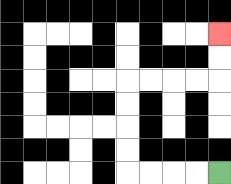{'start': '[9, 7]', 'end': '[9, 1]', 'path_directions': 'L,L,L,L,U,U,U,U,R,R,R,R,U,U', 'path_coordinates': '[[9, 7], [8, 7], [7, 7], [6, 7], [5, 7], [5, 6], [5, 5], [5, 4], [5, 3], [6, 3], [7, 3], [8, 3], [9, 3], [9, 2], [9, 1]]'}